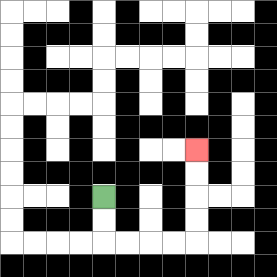{'start': '[4, 8]', 'end': '[8, 6]', 'path_directions': 'D,D,R,R,R,R,U,U,U,U', 'path_coordinates': '[[4, 8], [4, 9], [4, 10], [5, 10], [6, 10], [7, 10], [8, 10], [8, 9], [8, 8], [8, 7], [8, 6]]'}